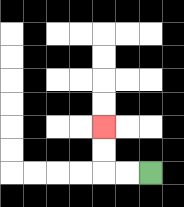{'start': '[6, 7]', 'end': '[4, 5]', 'path_directions': 'L,L,U,U', 'path_coordinates': '[[6, 7], [5, 7], [4, 7], [4, 6], [4, 5]]'}